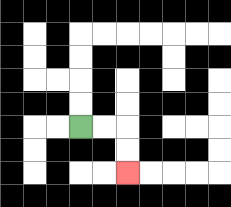{'start': '[3, 5]', 'end': '[5, 7]', 'path_directions': 'R,R,D,D', 'path_coordinates': '[[3, 5], [4, 5], [5, 5], [5, 6], [5, 7]]'}